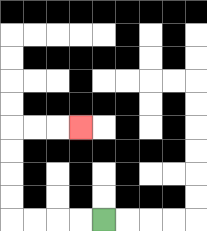{'start': '[4, 9]', 'end': '[3, 5]', 'path_directions': 'L,L,L,L,U,U,U,U,R,R,R', 'path_coordinates': '[[4, 9], [3, 9], [2, 9], [1, 9], [0, 9], [0, 8], [0, 7], [0, 6], [0, 5], [1, 5], [2, 5], [3, 5]]'}